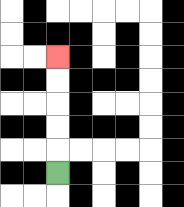{'start': '[2, 7]', 'end': '[2, 2]', 'path_directions': 'U,U,U,U,U', 'path_coordinates': '[[2, 7], [2, 6], [2, 5], [2, 4], [2, 3], [2, 2]]'}